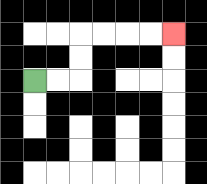{'start': '[1, 3]', 'end': '[7, 1]', 'path_directions': 'R,R,U,U,R,R,R,R', 'path_coordinates': '[[1, 3], [2, 3], [3, 3], [3, 2], [3, 1], [4, 1], [5, 1], [6, 1], [7, 1]]'}